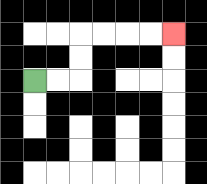{'start': '[1, 3]', 'end': '[7, 1]', 'path_directions': 'R,R,U,U,R,R,R,R', 'path_coordinates': '[[1, 3], [2, 3], [3, 3], [3, 2], [3, 1], [4, 1], [5, 1], [6, 1], [7, 1]]'}